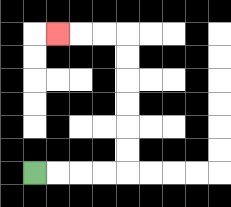{'start': '[1, 7]', 'end': '[2, 1]', 'path_directions': 'R,R,R,R,U,U,U,U,U,U,L,L,L', 'path_coordinates': '[[1, 7], [2, 7], [3, 7], [4, 7], [5, 7], [5, 6], [5, 5], [5, 4], [5, 3], [5, 2], [5, 1], [4, 1], [3, 1], [2, 1]]'}